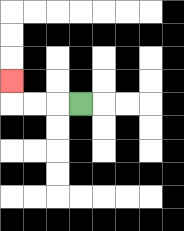{'start': '[3, 4]', 'end': '[0, 3]', 'path_directions': 'L,L,L,U', 'path_coordinates': '[[3, 4], [2, 4], [1, 4], [0, 4], [0, 3]]'}